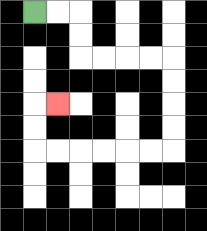{'start': '[1, 0]', 'end': '[2, 4]', 'path_directions': 'R,R,D,D,R,R,R,R,D,D,D,D,L,L,L,L,L,L,U,U,R', 'path_coordinates': '[[1, 0], [2, 0], [3, 0], [3, 1], [3, 2], [4, 2], [5, 2], [6, 2], [7, 2], [7, 3], [7, 4], [7, 5], [7, 6], [6, 6], [5, 6], [4, 6], [3, 6], [2, 6], [1, 6], [1, 5], [1, 4], [2, 4]]'}